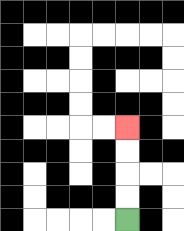{'start': '[5, 9]', 'end': '[5, 5]', 'path_directions': 'U,U,U,U', 'path_coordinates': '[[5, 9], [5, 8], [5, 7], [5, 6], [5, 5]]'}